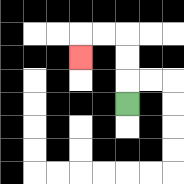{'start': '[5, 4]', 'end': '[3, 2]', 'path_directions': 'U,U,U,L,L,D', 'path_coordinates': '[[5, 4], [5, 3], [5, 2], [5, 1], [4, 1], [3, 1], [3, 2]]'}